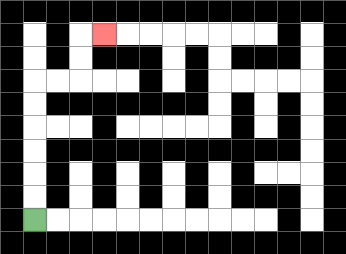{'start': '[1, 9]', 'end': '[4, 1]', 'path_directions': 'U,U,U,U,U,U,R,R,U,U,R', 'path_coordinates': '[[1, 9], [1, 8], [1, 7], [1, 6], [1, 5], [1, 4], [1, 3], [2, 3], [3, 3], [3, 2], [3, 1], [4, 1]]'}